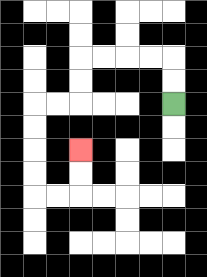{'start': '[7, 4]', 'end': '[3, 6]', 'path_directions': 'U,U,L,L,L,L,D,D,L,L,D,D,D,D,R,R,U,U', 'path_coordinates': '[[7, 4], [7, 3], [7, 2], [6, 2], [5, 2], [4, 2], [3, 2], [3, 3], [3, 4], [2, 4], [1, 4], [1, 5], [1, 6], [1, 7], [1, 8], [2, 8], [3, 8], [3, 7], [3, 6]]'}